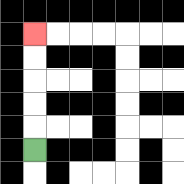{'start': '[1, 6]', 'end': '[1, 1]', 'path_directions': 'U,U,U,U,U', 'path_coordinates': '[[1, 6], [1, 5], [1, 4], [1, 3], [1, 2], [1, 1]]'}